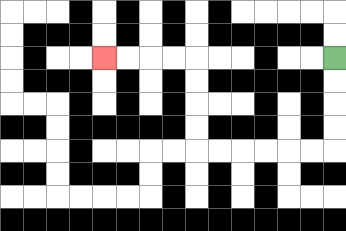{'start': '[14, 2]', 'end': '[4, 2]', 'path_directions': 'D,D,D,D,L,L,L,L,L,L,U,U,U,U,L,L,L,L', 'path_coordinates': '[[14, 2], [14, 3], [14, 4], [14, 5], [14, 6], [13, 6], [12, 6], [11, 6], [10, 6], [9, 6], [8, 6], [8, 5], [8, 4], [8, 3], [8, 2], [7, 2], [6, 2], [5, 2], [4, 2]]'}